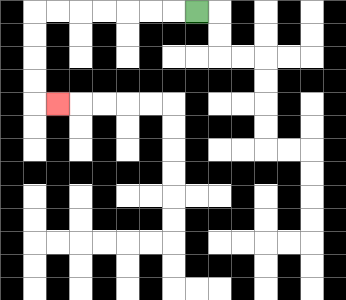{'start': '[8, 0]', 'end': '[2, 4]', 'path_directions': 'L,L,L,L,L,L,L,D,D,D,D,R', 'path_coordinates': '[[8, 0], [7, 0], [6, 0], [5, 0], [4, 0], [3, 0], [2, 0], [1, 0], [1, 1], [1, 2], [1, 3], [1, 4], [2, 4]]'}